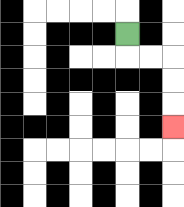{'start': '[5, 1]', 'end': '[7, 5]', 'path_directions': 'D,R,R,D,D,D', 'path_coordinates': '[[5, 1], [5, 2], [6, 2], [7, 2], [7, 3], [7, 4], [7, 5]]'}